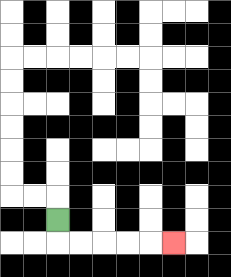{'start': '[2, 9]', 'end': '[7, 10]', 'path_directions': 'D,R,R,R,R,R', 'path_coordinates': '[[2, 9], [2, 10], [3, 10], [4, 10], [5, 10], [6, 10], [7, 10]]'}